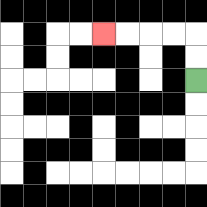{'start': '[8, 3]', 'end': '[4, 1]', 'path_directions': 'U,U,L,L,L,L', 'path_coordinates': '[[8, 3], [8, 2], [8, 1], [7, 1], [6, 1], [5, 1], [4, 1]]'}